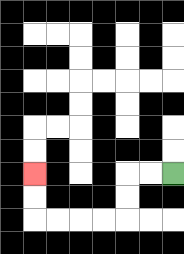{'start': '[7, 7]', 'end': '[1, 7]', 'path_directions': 'L,L,D,D,L,L,L,L,U,U', 'path_coordinates': '[[7, 7], [6, 7], [5, 7], [5, 8], [5, 9], [4, 9], [3, 9], [2, 9], [1, 9], [1, 8], [1, 7]]'}